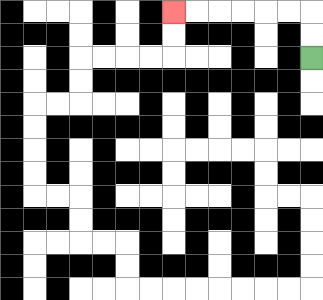{'start': '[13, 2]', 'end': '[7, 0]', 'path_directions': 'U,U,L,L,L,L,L,L', 'path_coordinates': '[[13, 2], [13, 1], [13, 0], [12, 0], [11, 0], [10, 0], [9, 0], [8, 0], [7, 0]]'}